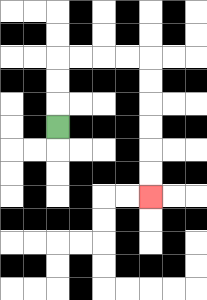{'start': '[2, 5]', 'end': '[6, 8]', 'path_directions': 'U,U,U,R,R,R,R,D,D,D,D,D,D', 'path_coordinates': '[[2, 5], [2, 4], [2, 3], [2, 2], [3, 2], [4, 2], [5, 2], [6, 2], [6, 3], [6, 4], [6, 5], [6, 6], [6, 7], [6, 8]]'}